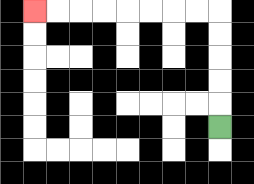{'start': '[9, 5]', 'end': '[1, 0]', 'path_directions': 'U,U,U,U,U,L,L,L,L,L,L,L,L', 'path_coordinates': '[[9, 5], [9, 4], [9, 3], [9, 2], [9, 1], [9, 0], [8, 0], [7, 0], [6, 0], [5, 0], [4, 0], [3, 0], [2, 0], [1, 0]]'}